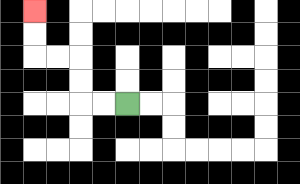{'start': '[5, 4]', 'end': '[1, 0]', 'path_directions': 'L,L,U,U,L,L,U,U', 'path_coordinates': '[[5, 4], [4, 4], [3, 4], [3, 3], [3, 2], [2, 2], [1, 2], [1, 1], [1, 0]]'}